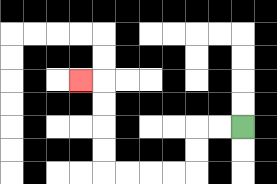{'start': '[10, 5]', 'end': '[3, 3]', 'path_directions': 'L,L,D,D,L,L,L,L,U,U,U,U,L', 'path_coordinates': '[[10, 5], [9, 5], [8, 5], [8, 6], [8, 7], [7, 7], [6, 7], [5, 7], [4, 7], [4, 6], [4, 5], [4, 4], [4, 3], [3, 3]]'}